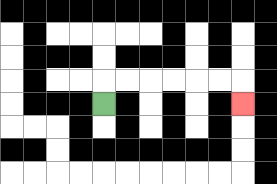{'start': '[4, 4]', 'end': '[10, 4]', 'path_directions': 'U,R,R,R,R,R,R,D', 'path_coordinates': '[[4, 4], [4, 3], [5, 3], [6, 3], [7, 3], [8, 3], [9, 3], [10, 3], [10, 4]]'}